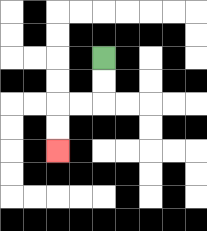{'start': '[4, 2]', 'end': '[2, 6]', 'path_directions': 'D,D,L,L,D,D', 'path_coordinates': '[[4, 2], [4, 3], [4, 4], [3, 4], [2, 4], [2, 5], [2, 6]]'}